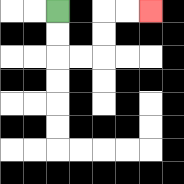{'start': '[2, 0]', 'end': '[6, 0]', 'path_directions': 'D,D,R,R,U,U,R,R', 'path_coordinates': '[[2, 0], [2, 1], [2, 2], [3, 2], [4, 2], [4, 1], [4, 0], [5, 0], [6, 0]]'}